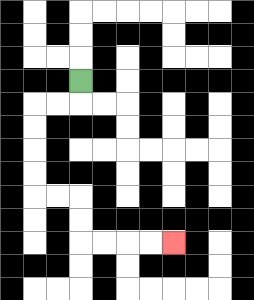{'start': '[3, 3]', 'end': '[7, 10]', 'path_directions': 'D,L,L,D,D,D,D,R,R,D,D,R,R,R,R', 'path_coordinates': '[[3, 3], [3, 4], [2, 4], [1, 4], [1, 5], [1, 6], [1, 7], [1, 8], [2, 8], [3, 8], [3, 9], [3, 10], [4, 10], [5, 10], [6, 10], [7, 10]]'}